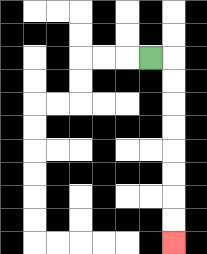{'start': '[6, 2]', 'end': '[7, 10]', 'path_directions': 'R,D,D,D,D,D,D,D,D', 'path_coordinates': '[[6, 2], [7, 2], [7, 3], [7, 4], [7, 5], [7, 6], [7, 7], [7, 8], [7, 9], [7, 10]]'}